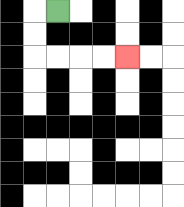{'start': '[2, 0]', 'end': '[5, 2]', 'path_directions': 'L,D,D,R,R,R,R', 'path_coordinates': '[[2, 0], [1, 0], [1, 1], [1, 2], [2, 2], [3, 2], [4, 2], [5, 2]]'}